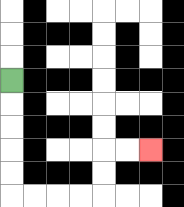{'start': '[0, 3]', 'end': '[6, 6]', 'path_directions': 'D,D,D,D,D,R,R,R,R,U,U,R,R', 'path_coordinates': '[[0, 3], [0, 4], [0, 5], [0, 6], [0, 7], [0, 8], [1, 8], [2, 8], [3, 8], [4, 8], [4, 7], [4, 6], [5, 6], [6, 6]]'}